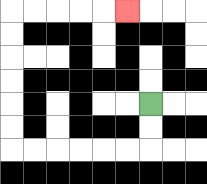{'start': '[6, 4]', 'end': '[5, 0]', 'path_directions': 'D,D,L,L,L,L,L,L,U,U,U,U,U,U,R,R,R,R,R', 'path_coordinates': '[[6, 4], [6, 5], [6, 6], [5, 6], [4, 6], [3, 6], [2, 6], [1, 6], [0, 6], [0, 5], [0, 4], [0, 3], [0, 2], [0, 1], [0, 0], [1, 0], [2, 0], [3, 0], [4, 0], [5, 0]]'}